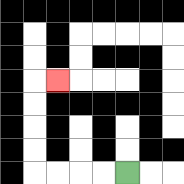{'start': '[5, 7]', 'end': '[2, 3]', 'path_directions': 'L,L,L,L,U,U,U,U,R', 'path_coordinates': '[[5, 7], [4, 7], [3, 7], [2, 7], [1, 7], [1, 6], [1, 5], [1, 4], [1, 3], [2, 3]]'}